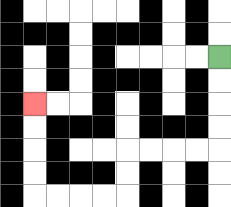{'start': '[9, 2]', 'end': '[1, 4]', 'path_directions': 'D,D,D,D,L,L,L,L,D,D,L,L,L,L,U,U,U,U', 'path_coordinates': '[[9, 2], [9, 3], [9, 4], [9, 5], [9, 6], [8, 6], [7, 6], [6, 6], [5, 6], [5, 7], [5, 8], [4, 8], [3, 8], [2, 8], [1, 8], [1, 7], [1, 6], [1, 5], [1, 4]]'}